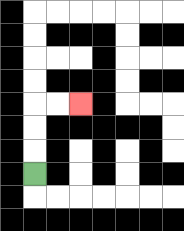{'start': '[1, 7]', 'end': '[3, 4]', 'path_directions': 'U,U,U,R,R', 'path_coordinates': '[[1, 7], [1, 6], [1, 5], [1, 4], [2, 4], [3, 4]]'}